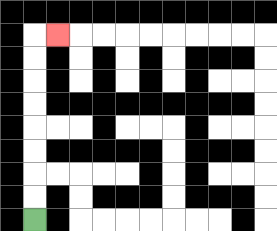{'start': '[1, 9]', 'end': '[2, 1]', 'path_directions': 'U,U,U,U,U,U,U,U,R', 'path_coordinates': '[[1, 9], [1, 8], [1, 7], [1, 6], [1, 5], [1, 4], [1, 3], [1, 2], [1, 1], [2, 1]]'}